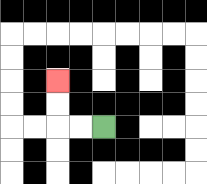{'start': '[4, 5]', 'end': '[2, 3]', 'path_directions': 'L,L,U,U', 'path_coordinates': '[[4, 5], [3, 5], [2, 5], [2, 4], [2, 3]]'}